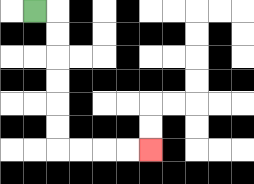{'start': '[1, 0]', 'end': '[6, 6]', 'path_directions': 'R,D,D,D,D,D,D,R,R,R,R', 'path_coordinates': '[[1, 0], [2, 0], [2, 1], [2, 2], [2, 3], [2, 4], [2, 5], [2, 6], [3, 6], [4, 6], [5, 6], [6, 6]]'}